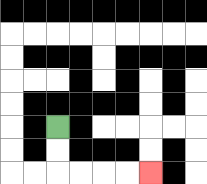{'start': '[2, 5]', 'end': '[6, 7]', 'path_directions': 'D,D,R,R,R,R', 'path_coordinates': '[[2, 5], [2, 6], [2, 7], [3, 7], [4, 7], [5, 7], [6, 7]]'}